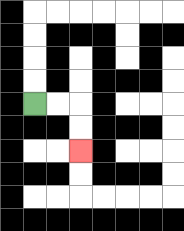{'start': '[1, 4]', 'end': '[3, 6]', 'path_directions': 'R,R,D,D', 'path_coordinates': '[[1, 4], [2, 4], [3, 4], [3, 5], [3, 6]]'}